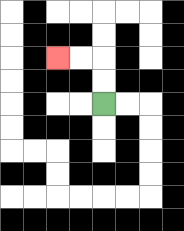{'start': '[4, 4]', 'end': '[2, 2]', 'path_directions': 'U,U,L,L', 'path_coordinates': '[[4, 4], [4, 3], [4, 2], [3, 2], [2, 2]]'}